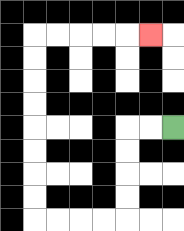{'start': '[7, 5]', 'end': '[6, 1]', 'path_directions': 'L,L,D,D,D,D,L,L,L,L,U,U,U,U,U,U,U,U,R,R,R,R,R', 'path_coordinates': '[[7, 5], [6, 5], [5, 5], [5, 6], [5, 7], [5, 8], [5, 9], [4, 9], [3, 9], [2, 9], [1, 9], [1, 8], [1, 7], [1, 6], [1, 5], [1, 4], [1, 3], [1, 2], [1, 1], [2, 1], [3, 1], [4, 1], [5, 1], [6, 1]]'}